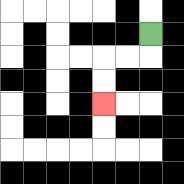{'start': '[6, 1]', 'end': '[4, 4]', 'path_directions': 'D,L,L,D,D', 'path_coordinates': '[[6, 1], [6, 2], [5, 2], [4, 2], [4, 3], [4, 4]]'}